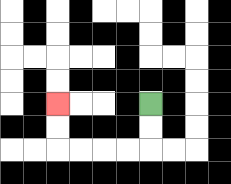{'start': '[6, 4]', 'end': '[2, 4]', 'path_directions': 'D,D,L,L,L,L,U,U', 'path_coordinates': '[[6, 4], [6, 5], [6, 6], [5, 6], [4, 6], [3, 6], [2, 6], [2, 5], [2, 4]]'}